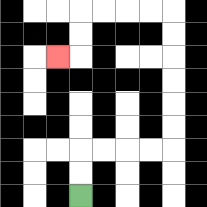{'start': '[3, 8]', 'end': '[2, 2]', 'path_directions': 'U,U,R,R,R,R,U,U,U,U,U,U,L,L,L,L,D,D,L', 'path_coordinates': '[[3, 8], [3, 7], [3, 6], [4, 6], [5, 6], [6, 6], [7, 6], [7, 5], [7, 4], [7, 3], [7, 2], [7, 1], [7, 0], [6, 0], [5, 0], [4, 0], [3, 0], [3, 1], [3, 2], [2, 2]]'}